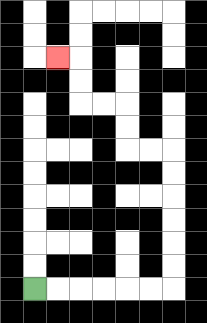{'start': '[1, 12]', 'end': '[2, 2]', 'path_directions': 'R,R,R,R,R,R,U,U,U,U,U,U,L,L,U,U,L,L,U,U,L', 'path_coordinates': '[[1, 12], [2, 12], [3, 12], [4, 12], [5, 12], [6, 12], [7, 12], [7, 11], [7, 10], [7, 9], [7, 8], [7, 7], [7, 6], [6, 6], [5, 6], [5, 5], [5, 4], [4, 4], [3, 4], [3, 3], [3, 2], [2, 2]]'}